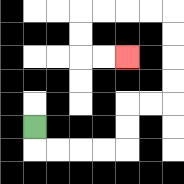{'start': '[1, 5]', 'end': '[5, 2]', 'path_directions': 'D,R,R,R,R,U,U,R,R,U,U,U,U,L,L,L,L,D,D,R,R', 'path_coordinates': '[[1, 5], [1, 6], [2, 6], [3, 6], [4, 6], [5, 6], [5, 5], [5, 4], [6, 4], [7, 4], [7, 3], [7, 2], [7, 1], [7, 0], [6, 0], [5, 0], [4, 0], [3, 0], [3, 1], [3, 2], [4, 2], [5, 2]]'}